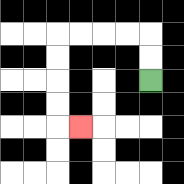{'start': '[6, 3]', 'end': '[3, 5]', 'path_directions': 'U,U,L,L,L,L,D,D,D,D,R', 'path_coordinates': '[[6, 3], [6, 2], [6, 1], [5, 1], [4, 1], [3, 1], [2, 1], [2, 2], [2, 3], [2, 4], [2, 5], [3, 5]]'}